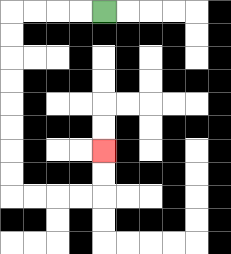{'start': '[4, 0]', 'end': '[4, 6]', 'path_directions': 'L,L,L,L,D,D,D,D,D,D,D,D,R,R,R,R,U,U', 'path_coordinates': '[[4, 0], [3, 0], [2, 0], [1, 0], [0, 0], [0, 1], [0, 2], [0, 3], [0, 4], [0, 5], [0, 6], [0, 7], [0, 8], [1, 8], [2, 8], [3, 8], [4, 8], [4, 7], [4, 6]]'}